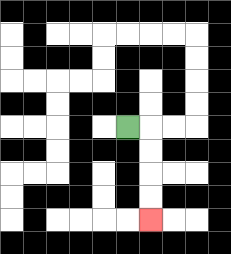{'start': '[5, 5]', 'end': '[6, 9]', 'path_directions': 'R,D,D,D,D', 'path_coordinates': '[[5, 5], [6, 5], [6, 6], [6, 7], [6, 8], [6, 9]]'}